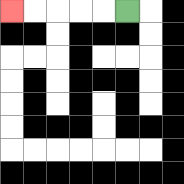{'start': '[5, 0]', 'end': '[0, 0]', 'path_directions': 'L,L,L,L,L', 'path_coordinates': '[[5, 0], [4, 0], [3, 0], [2, 0], [1, 0], [0, 0]]'}